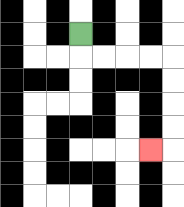{'start': '[3, 1]', 'end': '[6, 6]', 'path_directions': 'D,R,R,R,R,D,D,D,D,L', 'path_coordinates': '[[3, 1], [3, 2], [4, 2], [5, 2], [6, 2], [7, 2], [7, 3], [7, 4], [7, 5], [7, 6], [6, 6]]'}